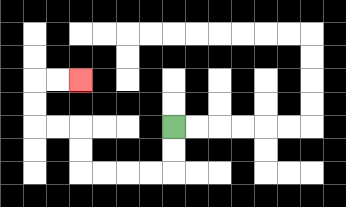{'start': '[7, 5]', 'end': '[3, 3]', 'path_directions': 'D,D,L,L,L,L,U,U,L,L,U,U,R,R', 'path_coordinates': '[[7, 5], [7, 6], [7, 7], [6, 7], [5, 7], [4, 7], [3, 7], [3, 6], [3, 5], [2, 5], [1, 5], [1, 4], [1, 3], [2, 3], [3, 3]]'}